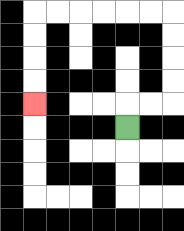{'start': '[5, 5]', 'end': '[1, 4]', 'path_directions': 'U,R,R,U,U,U,U,L,L,L,L,L,L,D,D,D,D', 'path_coordinates': '[[5, 5], [5, 4], [6, 4], [7, 4], [7, 3], [7, 2], [7, 1], [7, 0], [6, 0], [5, 0], [4, 0], [3, 0], [2, 0], [1, 0], [1, 1], [1, 2], [1, 3], [1, 4]]'}